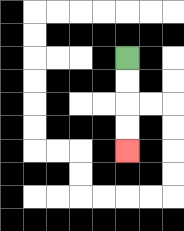{'start': '[5, 2]', 'end': '[5, 6]', 'path_directions': 'D,D,D,D', 'path_coordinates': '[[5, 2], [5, 3], [5, 4], [5, 5], [5, 6]]'}